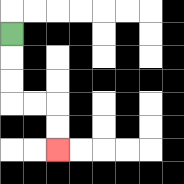{'start': '[0, 1]', 'end': '[2, 6]', 'path_directions': 'D,D,D,R,R,D,D', 'path_coordinates': '[[0, 1], [0, 2], [0, 3], [0, 4], [1, 4], [2, 4], [2, 5], [2, 6]]'}